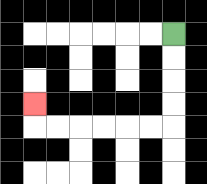{'start': '[7, 1]', 'end': '[1, 4]', 'path_directions': 'D,D,D,D,L,L,L,L,L,L,U', 'path_coordinates': '[[7, 1], [7, 2], [7, 3], [7, 4], [7, 5], [6, 5], [5, 5], [4, 5], [3, 5], [2, 5], [1, 5], [1, 4]]'}